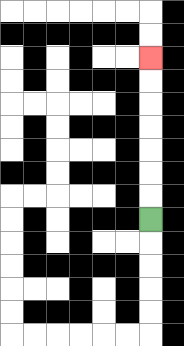{'start': '[6, 9]', 'end': '[6, 2]', 'path_directions': 'U,U,U,U,U,U,U', 'path_coordinates': '[[6, 9], [6, 8], [6, 7], [6, 6], [6, 5], [6, 4], [6, 3], [6, 2]]'}